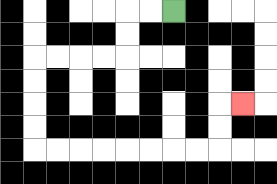{'start': '[7, 0]', 'end': '[10, 4]', 'path_directions': 'L,L,D,D,L,L,L,L,D,D,D,D,R,R,R,R,R,R,R,R,U,U,R', 'path_coordinates': '[[7, 0], [6, 0], [5, 0], [5, 1], [5, 2], [4, 2], [3, 2], [2, 2], [1, 2], [1, 3], [1, 4], [1, 5], [1, 6], [2, 6], [3, 6], [4, 6], [5, 6], [6, 6], [7, 6], [8, 6], [9, 6], [9, 5], [9, 4], [10, 4]]'}